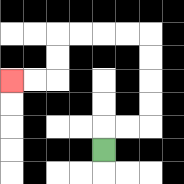{'start': '[4, 6]', 'end': '[0, 3]', 'path_directions': 'U,R,R,U,U,U,U,L,L,L,L,D,D,L,L', 'path_coordinates': '[[4, 6], [4, 5], [5, 5], [6, 5], [6, 4], [6, 3], [6, 2], [6, 1], [5, 1], [4, 1], [3, 1], [2, 1], [2, 2], [2, 3], [1, 3], [0, 3]]'}